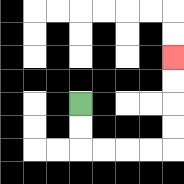{'start': '[3, 4]', 'end': '[7, 2]', 'path_directions': 'D,D,R,R,R,R,U,U,U,U', 'path_coordinates': '[[3, 4], [3, 5], [3, 6], [4, 6], [5, 6], [6, 6], [7, 6], [7, 5], [7, 4], [7, 3], [7, 2]]'}